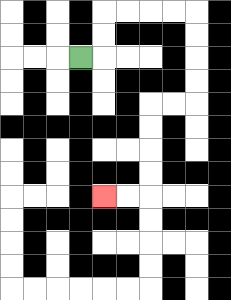{'start': '[3, 2]', 'end': '[4, 8]', 'path_directions': 'R,U,U,R,R,R,R,D,D,D,D,L,L,D,D,D,D,L,L', 'path_coordinates': '[[3, 2], [4, 2], [4, 1], [4, 0], [5, 0], [6, 0], [7, 0], [8, 0], [8, 1], [8, 2], [8, 3], [8, 4], [7, 4], [6, 4], [6, 5], [6, 6], [6, 7], [6, 8], [5, 8], [4, 8]]'}